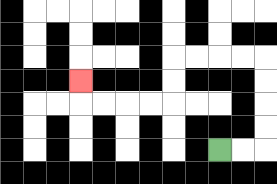{'start': '[9, 6]', 'end': '[3, 3]', 'path_directions': 'R,R,U,U,U,U,L,L,L,L,D,D,L,L,L,L,U', 'path_coordinates': '[[9, 6], [10, 6], [11, 6], [11, 5], [11, 4], [11, 3], [11, 2], [10, 2], [9, 2], [8, 2], [7, 2], [7, 3], [7, 4], [6, 4], [5, 4], [4, 4], [3, 4], [3, 3]]'}